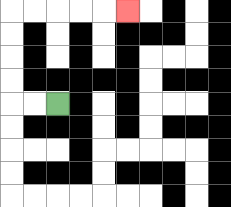{'start': '[2, 4]', 'end': '[5, 0]', 'path_directions': 'L,L,U,U,U,U,R,R,R,R,R', 'path_coordinates': '[[2, 4], [1, 4], [0, 4], [0, 3], [0, 2], [0, 1], [0, 0], [1, 0], [2, 0], [3, 0], [4, 0], [5, 0]]'}